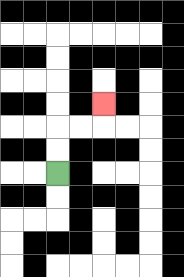{'start': '[2, 7]', 'end': '[4, 4]', 'path_directions': 'U,U,R,R,U', 'path_coordinates': '[[2, 7], [2, 6], [2, 5], [3, 5], [4, 5], [4, 4]]'}